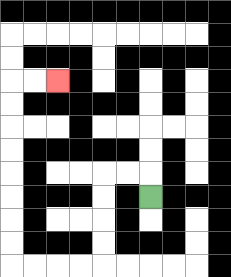{'start': '[6, 8]', 'end': '[2, 3]', 'path_directions': 'U,L,L,D,D,D,D,L,L,L,L,U,U,U,U,U,U,U,U,R,R', 'path_coordinates': '[[6, 8], [6, 7], [5, 7], [4, 7], [4, 8], [4, 9], [4, 10], [4, 11], [3, 11], [2, 11], [1, 11], [0, 11], [0, 10], [0, 9], [0, 8], [0, 7], [0, 6], [0, 5], [0, 4], [0, 3], [1, 3], [2, 3]]'}